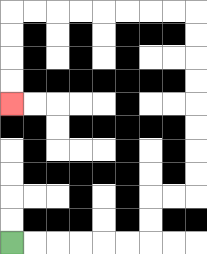{'start': '[0, 10]', 'end': '[0, 4]', 'path_directions': 'R,R,R,R,R,R,U,U,R,R,U,U,U,U,U,U,U,U,L,L,L,L,L,L,L,L,D,D,D,D', 'path_coordinates': '[[0, 10], [1, 10], [2, 10], [3, 10], [4, 10], [5, 10], [6, 10], [6, 9], [6, 8], [7, 8], [8, 8], [8, 7], [8, 6], [8, 5], [8, 4], [8, 3], [8, 2], [8, 1], [8, 0], [7, 0], [6, 0], [5, 0], [4, 0], [3, 0], [2, 0], [1, 0], [0, 0], [0, 1], [0, 2], [0, 3], [0, 4]]'}